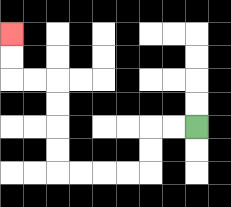{'start': '[8, 5]', 'end': '[0, 1]', 'path_directions': 'L,L,D,D,L,L,L,L,U,U,U,U,L,L,U,U', 'path_coordinates': '[[8, 5], [7, 5], [6, 5], [6, 6], [6, 7], [5, 7], [4, 7], [3, 7], [2, 7], [2, 6], [2, 5], [2, 4], [2, 3], [1, 3], [0, 3], [0, 2], [0, 1]]'}